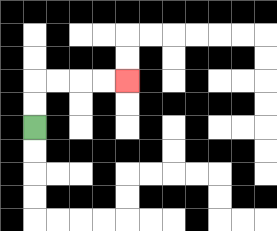{'start': '[1, 5]', 'end': '[5, 3]', 'path_directions': 'U,U,R,R,R,R', 'path_coordinates': '[[1, 5], [1, 4], [1, 3], [2, 3], [3, 3], [4, 3], [5, 3]]'}